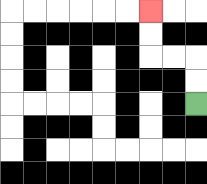{'start': '[8, 4]', 'end': '[6, 0]', 'path_directions': 'U,U,L,L,U,U', 'path_coordinates': '[[8, 4], [8, 3], [8, 2], [7, 2], [6, 2], [6, 1], [6, 0]]'}